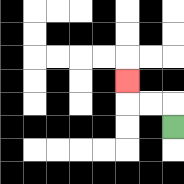{'start': '[7, 5]', 'end': '[5, 3]', 'path_directions': 'U,L,L,U', 'path_coordinates': '[[7, 5], [7, 4], [6, 4], [5, 4], [5, 3]]'}